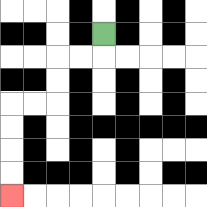{'start': '[4, 1]', 'end': '[0, 8]', 'path_directions': 'D,L,L,D,D,L,L,D,D,D,D', 'path_coordinates': '[[4, 1], [4, 2], [3, 2], [2, 2], [2, 3], [2, 4], [1, 4], [0, 4], [0, 5], [0, 6], [0, 7], [0, 8]]'}